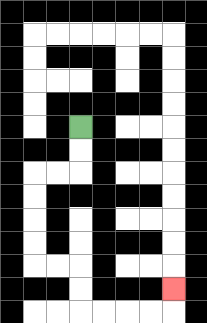{'start': '[3, 5]', 'end': '[7, 12]', 'path_directions': 'D,D,L,L,D,D,D,D,R,R,D,D,R,R,R,R,U', 'path_coordinates': '[[3, 5], [3, 6], [3, 7], [2, 7], [1, 7], [1, 8], [1, 9], [1, 10], [1, 11], [2, 11], [3, 11], [3, 12], [3, 13], [4, 13], [5, 13], [6, 13], [7, 13], [7, 12]]'}